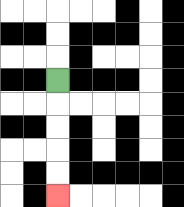{'start': '[2, 3]', 'end': '[2, 8]', 'path_directions': 'D,D,D,D,D', 'path_coordinates': '[[2, 3], [2, 4], [2, 5], [2, 6], [2, 7], [2, 8]]'}